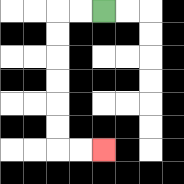{'start': '[4, 0]', 'end': '[4, 6]', 'path_directions': 'L,L,D,D,D,D,D,D,R,R', 'path_coordinates': '[[4, 0], [3, 0], [2, 0], [2, 1], [2, 2], [2, 3], [2, 4], [2, 5], [2, 6], [3, 6], [4, 6]]'}